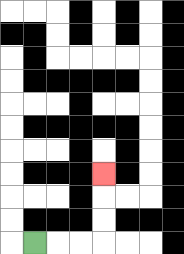{'start': '[1, 10]', 'end': '[4, 7]', 'path_directions': 'R,R,R,U,U,U', 'path_coordinates': '[[1, 10], [2, 10], [3, 10], [4, 10], [4, 9], [4, 8], [4, 7]]'}